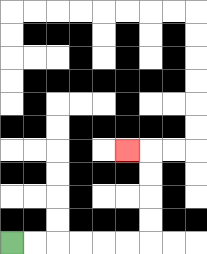{'start': '[0, 10]', 'end': '[5, 6]', 'path_directions': 'R,R,R,R,R,R,U,U,U,U,L', 'path_coordinates': '[[0, 10], [1, 10], [2, 10], [3, 10], [4, 10], [5, 10], [6, 10], [6, 9], [6, 8], [6, 7], [6, 6], [5, 6]]'}